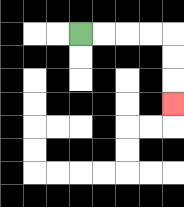{'start': '[3, 1]', 'end': '[7, 4]', 'path_directions': 'R,R,R,R,D,D,D', 'path_coordinates': '[[3, 1], [4, 1], [5, 1], [6, 1], [7, 1], [7, 2], [7, 3], [7, 4]]'}